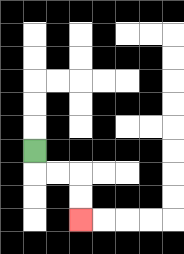{'start': '[1, 6]', 'end': '[3, 9]', 'path_directions': 'D,R,R,D,D', 'path_coordinates': '[[1, 6], [1, 7], [2, 7], [3, 7], [3, 8], [3, 9]]'}